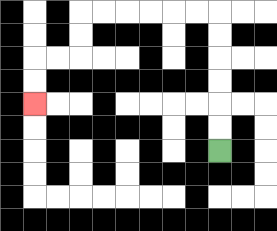{'start': '[9, 6]', 'end': '[1, 4]', 'path_directions': 'U,U,U,U,U,U,L,L,L,L,L,L,D,D,L,L,D,D', 'path_coordinates': '[[9, 6], [9, 5], [9, 4], [9, 3], [9, 2], [9, 1], [9, 0], [8, 0], [7, 0], [6, 0], [5, 0], [4, 0], [3, 0], [3, 1], [3, 2], [2, 2], [1, 2], [1, 3], [1, 4]]'}